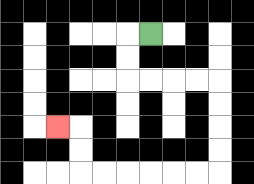{'start': '[6, 1]', 'end': '[2, 5]', 'path_directions': 'L,D,D,R,R,R,R,D,D,D,D,L,L,L,L,L,L,U,U,L', 'path_coordinates': '[[6, 1], [5, 1], [5, 2], [5, 3], [6, 3], [7, 3], [8, 3], [9, 3], [9, 4], [9, 5], [9, 6], [9, 7], [8, 7], [7, 7], [6, 7], [5, 7], [4, 7], [3, 7], [3, 6], [3, 5], [2, 5]]'}